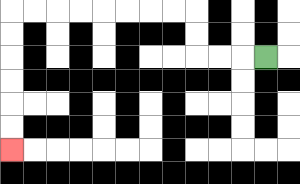{'start': '[11, 2]', 'end': '[0, 6]', 'path_directions': 'L,L,L,U,U,L,L,L,L,L,L,L,L,D,D,D,D,D,D', 'path_coordinates': '[[11, 2], [10, 2], [9, 2], [8, 2], [8, 1], [8, 0], [7, 0], [6, 0], [5, 0], [4, 0], [3, 0], [2, 0], [1, 0], [0, 0], [0, 1], [0, 2], [0, 3], [0, 4], [0, 5], [0, 6]]'}